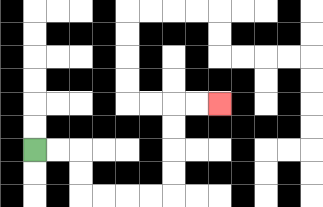{'start': '[1, 6]', 'end': '[9, 4]', 'path_directions': 'R,R,D,D,R,R,R,R,U,U,U,U,R,R', 'path_coordinates': '[[1, 6], [2, 6], [3, 6], [3, 7], [3, 8], [4, 8], [5, 8], [6, 8], [7, 8], [7, 7], [7, 6], [7, 5], [7, 4], [8, 4], [9, 4]]'}